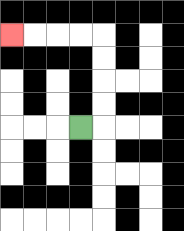{'start': '[3, 5]', 'end': '[0, 1]', 'path_directions': 'R,U,U,U,U,L,L,L,L', 'path_coordinates': '[[3, 5], [4, 5], [4, 4], [4, 3], [4, 2], [4, 1], [3, 1], [2, 1], [1, 1], [0, 1]]'}